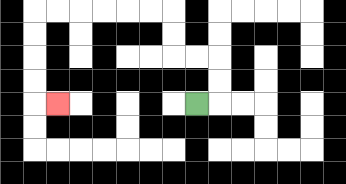{'start': '[8, 4]', 'end': '[2, 4]', 'path_directions': 'R,U,U,L,L,U,U,L,L,L,L,L,L,D,D,D,D,R', 'path_coordinates': '[[8, 4], [9, 4], [9, 3], [9, 2], [8, 2], [7, 2], [7, 1], [7, 0], [6, 0], [5, 0], [4, 0], [3, 0], [2, 0], [1, 0], [1, 1], [1, 2], [1, 3], [1, 4], [2, 4]]'}